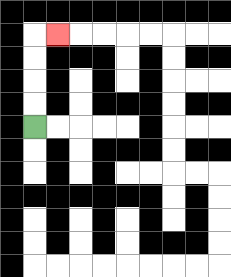{'start': '[1, 5]', 'end': '[2, 1]', 'path_directions': 'U,U,U,U,R', 'path_coordinates': '[[1, 5], [1, 4], [1, 3], [1, 2], [1, 1], [2, 1]]'}